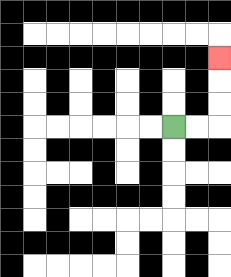{'start': '[7, 5]', 'end': '[9, 2]', 'path_directions': 'R,R,U,U,U', 'path_coordinates': '[[7, 5], [8, 5], [9, 5], [9, 4], [9, 3], [9, 2]]'}